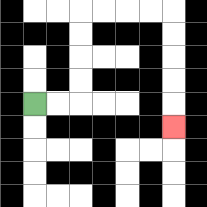{'start': '[1, 4]', 'end': '[7, 5]', 'path_directions': 'R,R,U,U,U,U,R,R,R,R,D,D,D,D,D', 'path_coordinates': '[[1, 4], [2, 4], [3, 4], [3, 3], [3, 2], [3, 1], [3, 0], [4, 0], [5, 0], [6, 0], [7, 0], [7, 1], [7, 2], [7, 3], [7, 4], [7, 5]]'}